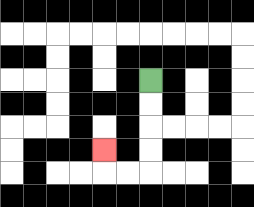{'start': '[6, 3]', 'end': '[4, 6]', 'path_directions': 'D,D,D,D,L,L,U', 'path_coordinates': '[[6, 3], [6, 4], [6, 5], [6, 6], [6, 7], [5, 7], [4, 7], [4, 6]]'}